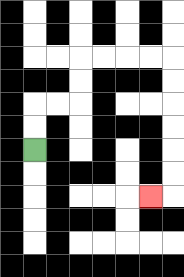{'start': '[1, 6]', 'end': '[6, 8]', 'path_directions': 'U,U,R,R,U,U,R,R,R,R,D,D,D,D,D,D,L', 'path_coordinates': '[[1, 6], [1, 5], [1, 4], [2, 4], [3, 4], [3, 3], [3, 2], [4, 2], [5, 2], [6, 2], [7, 2], [7, 3], [7, 4], [7, 5], [7, 6], [7, 7], [7, 8], [6, 8]]'}